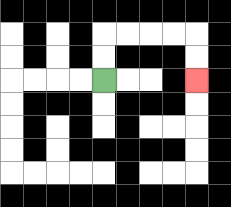{'start': '[4, 3]', 'end': '[8, 3]', 'path_directions': 'U,U,R,R,R,R,D,D', 'path_coordinates': '[[4, 3], [4, 2], [4, 1], [5, 1], [6, 1], [7, 1], [8, 1], [8, 2], [8, 3]]'}